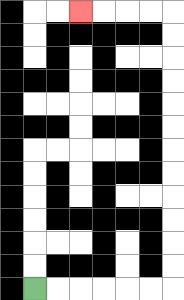{'start': '[1, 12]', 'end': '[3, 0]', 'path_directions': 'R,R,R,R,R,R,U,U,U,U,U,U,U,U,U,U,U,U,L,L,L,L', 'path_coordinates': '[[1, 12], [2, 12], [3, 12], [4, 12], [5, 12], [6, 12], [7, 12], [7, 11], [7, 10], [7, 9], [7, 8], [7, 7], [7, 6], [7, 5], [7, 4], [7, 3], [7, 2], [7, 1], [7, 0], [6, 0], [5, 0], [4, 0], [3, 0]]'}